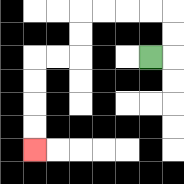{'start': '[6, 2]', 'end': '[1, 6]', 'path_directions': 'R,U,U,L,L,L,L,D,D,L,L,D,D,D,D', 'path_coordinates': '[[6, 2], [7, 2], [7, 1], [7, 0], [6, 0], [5, 0], [4, 0], [3, 0], [3, 1], [3, 2], [2, 2], [1, 2], [1, 3], [1, 4], [1, 5], [1, 6]]'}